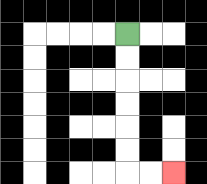{'start': '[5, 1]', 'end': '[7, 7]', 'path_directions': 'D,D,D,D,D,D,R,R', 'path_coordinates': '[[5, 1], [5, 2], [5, 3], [5, 4], [5, 5], [5, 6], [5, 7], [6, 7], [7, 7]]'}